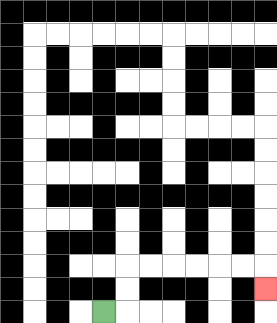{'start': '[4, 13]', 'end': '[11, 12]', 'path_directions': 'R,U,U,R,R,R,R,R,R,D', 'path_coordinates': '[[4, 13], [5, 13], [5, 12], [5, 11], [6, 11], [7, 11], [8, 11], [9, 11], [10, 11], [11, 11], [11, 12]]'}